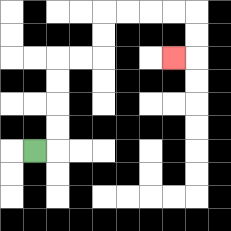{'start': '[1, 6]', 'end': '[7, 2]', 'path_directions': 'R,U,U,U,U,R,R,U,U,R,R,R,R,D,D,L', 'path_coordinates': '[[1, 6], [2, 6], [2, 5], [2, 4], [2, 3], [2, 2], [3, 2], [4, 2], [4, 1], [4, 0], [5, 0], [6, 0], [7, 0], [8, 0], [8, 1], [8, 2], [7, 2]]'}